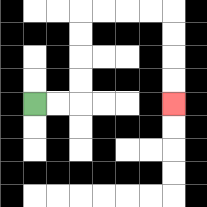{'start': '[1, 4]', 'end': '[7, 4]', 'path_directions': 'R,R,U,U,U,U,R,R,R,R,D,D,D,D', 'path_coordinates': '[[1, 4], [2, 4], [3, 4], [3, 3], [3, 2], [3, 1], [3, 0], [4, 0], [5, 0], [6, 0], [7, 0], [7, 1], [7, 2], [7, 3], [7, 4]]'}